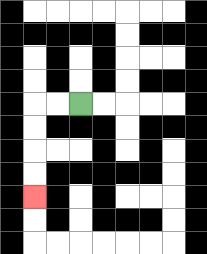{'start': '[3, 4]', 'end': '[1, 8]', 'path_directions': 'L,L,D,D,D,D', 'path_coordinates': '[[3, 4], [2, 4], [1, 4], [1, 5], [1, 6], [1, 7], [1, 8]]'}